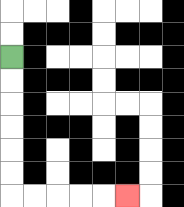{'start': '[0, 2]', 'end': '[5, 8]', 'path_directions': 'D,D,D,D,D,D,R,R,R,R,R', 'path_coordinates': '[[0, 2], [0, 3], [0, 4], [0, 5], [0, 6], [0, 7], [0, 8], [1, 8], [2, 8], [3, 8], [4, 8], [5, 8]]'}